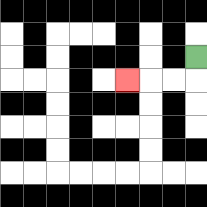{'start': '[8, 2]', 'end': '[5, 3]', 'path_directions': 'D,L,L,L', 'path_coordinates': '[[8, 2], [8, 3], [7, 3], [6, 3], [5, 3]]'}